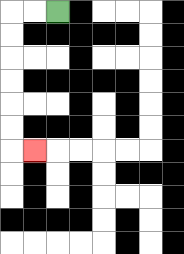{'start': '[2, 0]', 'end': '[1, 6]', 'path_directions': 'L,L,D,D,D,D,D,D,R', 'path_coordinates': '[[2, 0], [1, 0], [0, 0], [0, 1], [0, 2], [0, 3], [0, 4], [0, 5], [0, 6], [1, 6]]'}